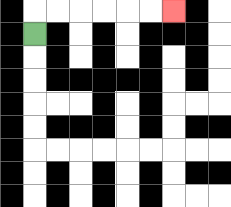{'start': '[1, 1]', 'end': '[7, 0]', 'path_directions': 'U,R,R,R,R,R,R', 'path_coordinates': '[[1, 1], [1, 0], [2, 0], [3, 0], [4, 0], [5, 0], [6, 0], [7, 0]]'}